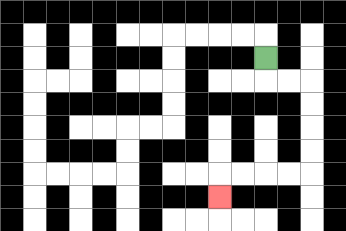{'start': '[11, 2]', 'end': '[9, 8]', 'path_directions': 'D,R,R,D,D,D,D,L,L,L,L,D', 'path_coordinates': '[[11, 2], [11, 3], [12, 3], [13, 3], [13, 4], [13, 5], [13, 6], [13, 7], [12, 7], [11, 7], [10, 7], [9, 7], [9, 8]]'}